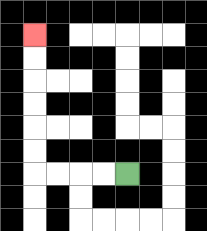{'start': '[5, 7]', 'end': '[1, 1]', 'path_directions': 'L,L,L,L,U,U,U,U,U,U', 'path_coordinates': '[[5, 7], [4, 7], [3, 7], [2, 7], [1, 7], [1, 6], [1, 5], [1, 4], [1, 3], [1, 2], [1, 1]]'}